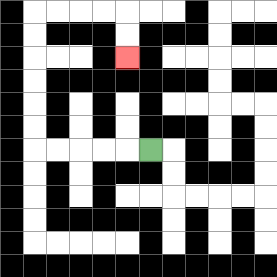{'start': '[6, 6]', 'end': '[5, 2]', 'path_directions': 'L,L,L,L,L,U,U,U,U,U,U,R,R,R,R,D,D', 'path_coordinates': '[[6, 6], [5, 6], [4, 6], [3, 6], [2, 6], [1, 6], [1, 5], [1, 4], [1, 3], [1, 2], [1, 1], [1, 0], [2, 0], [3, 0], [4, 0], [5, 0], [5, 1], [5, 2]]'}